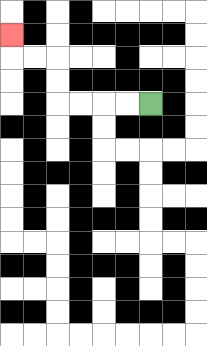{'start': '[6, 4]', 'end': '[0, 1]', 'path_directions': 'L,L,L,L,U,U,L,L,U', 'path_coordinates': '[[6, 4], [5, 4], [4, 4], [3, 4], [2, 4], [2, 3], [2, 2], [1, 2], [0, 2], [0, 1]]'}